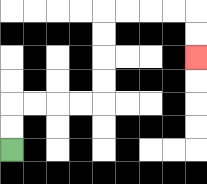{'start': '[0, 6]', 'end': '[8, 2]', 'path_directions': 'U,U,R,R,R,R,U,U,U,U,R,R,R,R,D,D', 'path_coordinates': '[[0, 6], [0, 5], [0, 4], [1, 4], [2, 4], [3, 4], [4, 4], [4, 3], [4, 2], [4, 1], [4, 0], [5, 0], [6, 0], [7, 0], [8, 0], [8, 1], [8, 2]]'}